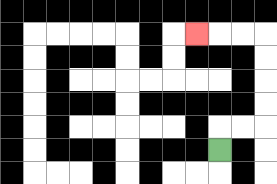{'start': '[9, 6]', 'end': '[8, 1]', 'path_directions': 'U,R,R,U,U,U,U,L,L,L', 'path_coordinates': '[[9, 6], [9, 5], [10, 5], [11, 5], [11, 4], [11, 3], [11, 2], [11, 1], [10, 1], [9, 1], [8, 1]]'}